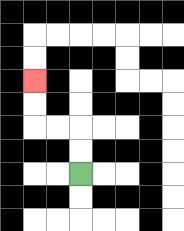{'start': '[3, 7]', 'end': '[1, 3]', 'path_directions': 'U,U,L,L,U,U', 'path_coordinates': '[[3, 7], [3, 6], [3, 5], [2, 5], [1, 5], [1, 4], [1, 3]]'}